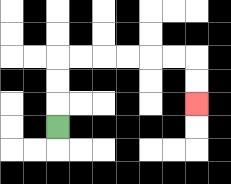{'start': '[2, 5]', 'end': '[8, 4]', 'path_directions': 'U,U,U,R,R,R,R,R,R,D,D', 'path_coordinates': '[[2, 5], [2, 4], [2, 3], [2, 2], [3, 2], [4, 2], [5, 2], [6, 2], [7, 2], [8, 2], [8, 3], [8, 4]]'}